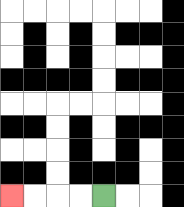{'start': '[4, 8]', 'end': '[0, 8]', 'path_directions': 'L,L,L,L', 'path_coordinates': '[[4, 8], [3, 8], [2, 8], [1, 8], [0, 8]]'}